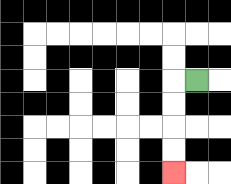{'start': '[8, 3]', 'end': '[7, 7]', 'path_directions': 'L,D,D,D,D', 'path_coordinates': '[[8, 3], [7, 3], [7, 4], [7, 5], [7, 6], [7, 7]]'}